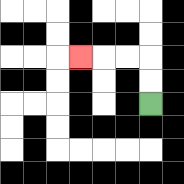{'start': '[6, 4]', 'end': '[3, 2]', 'path_directions': 'U,U,L,L,L', 'path_coordinates': '[[6, 4], [6, 3], [6, 2], [5, 2], [4, 2], [3, 2]]'}